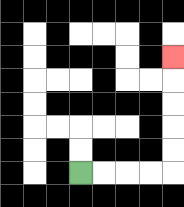{'start': '[3, 7]', 'end': '[7, 2]', 'path_directions': 'R,R,R,R,U,U,U,U,U', 'path_coordinates': '[[3, 7], [4, 7], [5, 7], [6, 7], [7, 7], [7, 6], [7, 5], [7, 4], [7, 3], [7, 2]]'}